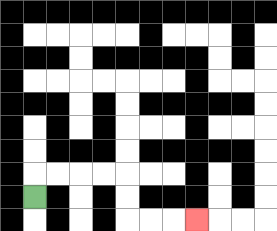{'start': '[1, 8]', 'end': '[8, 9]', 'path_directions': 'U,R,R,R,R,D,D,R,R,R', 'path_coordinates': '[[1, 8], [1, 7], [2, 7], [3, 7], [4, 7], [5, 7], [5, 8], [5, 9], [6, 9], [7, 9], [8, 9]]'}